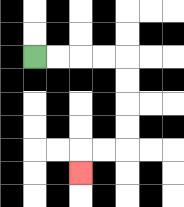{'start': '[1, 2]', 'end': '[3, 7]', 'path_directions': 'R,R,R,R,D,D,D,D,L,L,D', 'path_coordinates': '[[1, 2], [2, 2], [3, 2], [4, 2], [5, 2], [5, 3], [5, 4], [5, 5], [5, 6], [4, 6], [3, 6], [3, 7]]'}